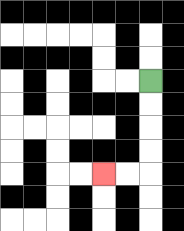{'start': '[6, 3]', 'end': '[4, 7]', 'path_directions': 'D,D,D,D,L,L', 'path_coordinates': '[[6, 3], [6, 4], [6, 5], [6, 6], [6, 7], [5, 7], [4, 7]]'}